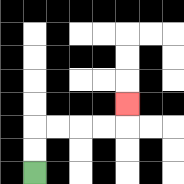{'start': '[1, 7]', 'end': '[5, 4]', 'path_directions': 'U,U,R,R,R,R,U', 'path_coordinates': '[[1, 7], [1, 6], [1, 5], [2, 5], [3, 5], [4, 5], [5, 5], [5, 4]]'}